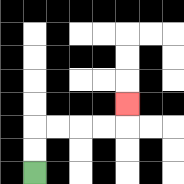{'start': '[1, 7]', 'end': '[5, 4]', 'path_directions': 'U,U,R,R,R,R,U', 'path_coordinates': '[[1, 7], [1, 6], [1, 5], [2, 5], [3, 5], [4, 5], [5, 5], [5, 4]]'}